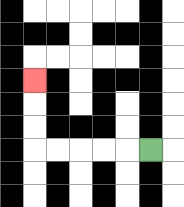{'start': '[6, 6]', 'end': '[1, 3]', 'path_directions': 'L,L,L,L,L,U,U,U', 'path_coordinates': '[[6, 6], [5, 6], [4, 6], [3, 6], [2, 6], [1, 6], [1, 5], [1, 4], [1, 3]]'}